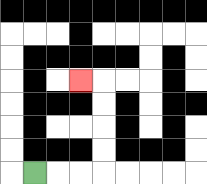{'start': '[1, 7]', 'end': '[3, 3]', 'path_directions': 'R,R,R,U,U,U,U,L', 'path_coordinates': '[[1, 7], [2, 7], [3, 7], [4, 7], [4, 6], [4, 5], [4, 4], [4, 3], [3, 3]]'}